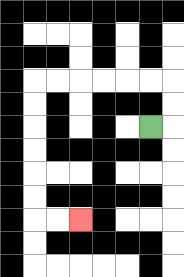{'start': '[6, 5]', 'end': '[3, 9]', 'path_directions': 'R,U,U,L,L,L,L,L,L,D,D,D,D,D,D,R,R', 'path_coordinates': '[[6, 5], [7, 5], [7, 4], [7, 3], [6, 3], [5, 3], [4, 3], [3, 3], [2, 3], [1, 3], [1, 4], [1, 5], [1, 6], [1, 7], [1, 8], [1, 9], [2, 9], [3, 9]]'}